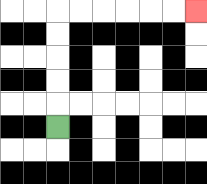{'start': '[2, 5]', 'end': '[8, 0]', 'path_directions': 'U,U,U,U,U,R,R,R,R,R,R', 'path_coordinates': '[[2, 5], [2, 4], [2, 3], [2, 2], [2, 1], [2, 0], [3, 0], [4, 0], [5, 0], [6, 0], [7, 0], [8, 0]]'}